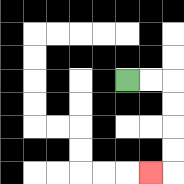{'start': '[5, 3]', 'end': '[6, 7]', 'path_directions': 'R,R,D,D,D,D,L', 'path_coordinates': '[[5, 3], [6, 3], [7, 3], [7, 4], [7, 5], [7, 6], [7, 7], [6, 7]]'}